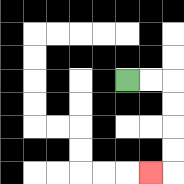{'start': '[5, 3]', 'end': '[6, 7]', 'path_directions': 'R,R,D,D,D,D,L', 'path_coordinates': '[[5, 3], [6, 3], [7, 3], [7, 4], [7, 5], [7, 6], [7, 7], [6, 7]]'}